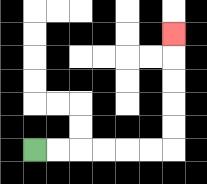{'start': '[1, 6]', 'end': '[7, 1]', 'path_directions': 'R,R,R,R,R,R,U,U,U,U,U', 'path_coordinates': '[[1, 6], [2, 6], [3, 6], [4, 6], [5, 6], [6, 6], [7, 6], [7, 5], [7, 4], [7, 3], [7, 2], [7, 1]]'}